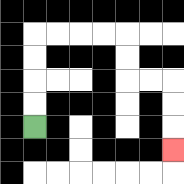{'start': '[1, 5]', 'end': '[7, 6]', 'path_directions': 'U,U,U,U,R,R,R,R,D,D,R,R,D,D,D', 'path_coordinates': '[[1, 5], [1, 4], [1, 3], [1, 2], [1, 1], [2, 1], [3, 1], [4, 1], [5, 1], [5, 2], [5, 3], [6, 3], [7, 3], [7, 4], [7, 5], [7, 6]]'}